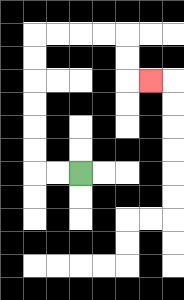{'start': '[3, 7]', 'end': '[6, 3]', 'path_directions': 'L,L,U,U,U,U,U,U,R,R,R,R,D,D,R', 'path_coordinates': '[[3, 7], [2, 7], [1, 7], [1, 6], [1, 5], [1, 4], [1, 3], [1, 2], [1, 1], [2, 1], [3, 1], [4, 1], [5, 1], [5, 2], [5, 3], [6, 3]]'}